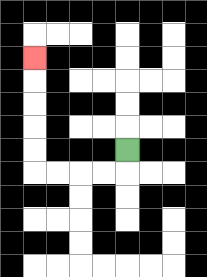{'start': '[5, 6]', 'end': '[1, 2]', 'path_directions': 'D,L,L,L,L,U,U,U,U,U', 'path_coordinates': '[[5, 6], [5, 7], [4, 7], [3, 7], [2, 7], [1, 7], [1, 6], [1, 5], [1, 4], [1, 3], [1, 2]]'}